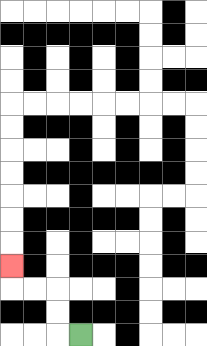{'start': '[3, 14]', 'end': '[0, 11]', 'path_directions': 'L,U,U,L,L,U', 'path_coordinates': '[[3, 14], [2, 14], [2, 13], [2, 12], [1, 12], [0, 12], [0, 11]]'}